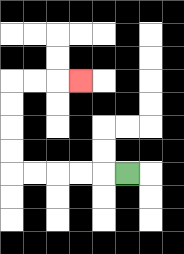{'start': '[5, 7]', 'end': '[3, 3]', 'path_directions': 'L,L,L,L,L,U,U,U,U,R,R,R', 'path_coordinates': '[[5, 7], [4, 7], [3, 7], [2, 7], [1, 7], [0, 7], [0, 6], [0, 5], [0, 4], [0, 3], [1, 3], [2, 3], [3, 3]]'}